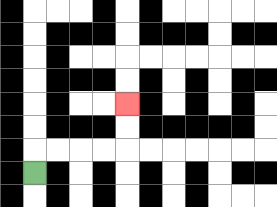{'start': '[1, 7]', 'end': '[5, 4]', 'path_directions': 'U,R,R,R,R,U,U', 'path_coordinates': '[[1, 7], [1, 6], [2, 6], [3, 6], [4, 6], [5, 6], [5, 5], [5, 4]]'}